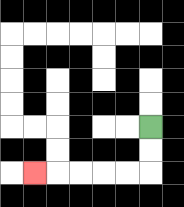{'start': '[6, 5]', 'end': '[1, 7]', 'path_directions': 'D,D,L,L,L,L,L', 'path_coordinates': '[[6, 5], [6, 6], [6, 7], [5, 7], [4, 7], [3, 7], [2, 7], [1, 7]]'}